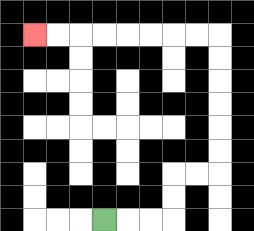{'start': '[4, 9]', 'end': '[1, 1]', 'path_directions': 'R,R,R,U,U,R,R,U,U,U,U,U,U,L,L,L,L,L,L,L,L', 'path_coordinates': '[[4, 9], [5, 9], [6, 9], [7, 9], [7, 8], [7, 7], [8, 7], [9, 7], [9, 6], [9, 5], [9, 4], [9, 3], [9, 2], [9, 1], [8, 1], [7, 1], [6, 1], [5, 1], [4, 1], [3, 1], [2, 1], [1, 1]]'}